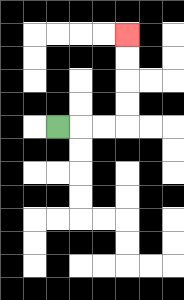{'start': '[2, 5]', 'end': '[5, 1]', 'path_directions': 'R,R,R,U,U,U,U', 'path_coordinates': '[[2, 5], [3, 5], [4, 5], [5, 5], [5, 4], [5, 3], [5, 2], [5, 1]]'}